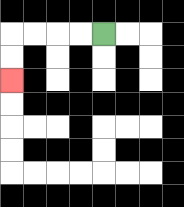{'start': '[4, 1]', 'end': '[0, 3]', 'path_directions': 'L,L,L,L,D,D', 'path_coordinates': '[[4, 1], [3, 1], [2, 1], [1, 1], [0, 1], [0, 2], [0, 3]]'}